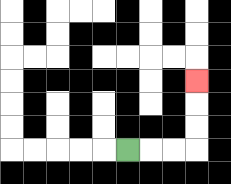{'start': '[5, 6]', 'end': '[8, 3]', 'path_directions': 'R,R,R,U,U,U', 'path_coordinates': '[[5, 6], [6, 6], [7, 6], [8, 6], [8, 5], [8, 4], [8, 3]]'}